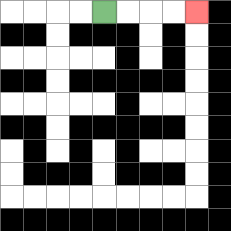{'start': '[4, 0]', 'end': '[8, 0]', 'path_directions': 'R,R,R,R', 'path_coordinates': '[[4, 0], [5, 0], [6, 0], [7, 0], [8, 0]]'}